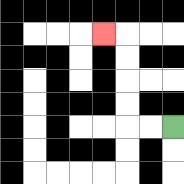{'start': '[7, 5]', 'end': '[4, 1]', 'path_directions': 'L,L,U,U,U,U,L', 'path_coordinates': '[[7, 5], [6, 5], [5, 5], [5, 4], [5, 3], [5, 2], [5, 1], [4, 1]]'}